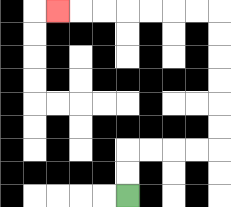{'start': '[5, 8]', 'end': '[2, 0]', 'path_directions': 'U,U,R,R,R,R,U,U,U,U,U,U,L,L,L,L,L,L,L', 'path_coordinates': '[[5, 8], [5, 7], [5, 6], [6, 6], [7, 6], [8, 6], [9, 6], [9, 5], [9, 4], [9, 3], [9, 2], [9, 1], [9, 0], [8, 0], [7, 0], [6, 0], [5, 0], [4, 0], [3, 0], [2, 0]]'}